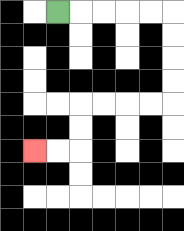{'start': '[2, 0]', 'end': '[1, 6]', 'path_directions': 'R,R,R,R,R,D,D,D,D,L,L,L,L,D,D,L,L', 'path_coordinates': '[[2, 0], [3, 0], [4, 0], [5, 0], [6, 0], [7, 0], [7, 1], [7, 2], [7, 3], [7, 4], [6, 4], [5, 4], [4, 4], [3, 4], [3, 5], [3, 6], [2, 6], [1, 6]]'}